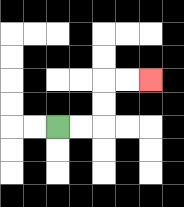{'start': '[2, 5]', 'end': '[6, 3]', 'path_directions': 'R,R,U,U,R,R', 'path_coordinates': '[[2, 5], [3, 5], [4, 5], [4, 4], [4, 3], [5, 3], [6, 3]]'}